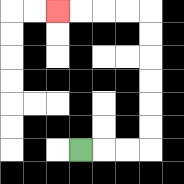{'start': '[3, 6]', 'end': '[2, 0]', 'path_directions': 'R,R,R,U,U,U,U,U,U,L,L,L,L', 'path_coordinates': '[[3, 6], [4, 6], [5, 6], [6, 6], [6, 5], [6, 4], [6, 3], [6, 2], [6, 1], [6, 0], [5, 0], [4, 0], [3, 0], [2, 0]]'}